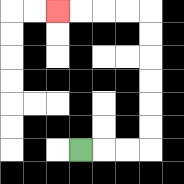{'start': '[3, 6]', 'end': '[2, 0]', 'path_directions': 'R,R,R,U,U,U,U,U,U,L,L,L,L', 'path_coordinates': '[[3, 6], [4, 6], [5, 6], [6, 6], [6, 5], [6, 4], [6, 3], [6, 2], [6, 1], [6, 0], [5, 0], [4, 0], [3, 0], [2, 0]]'}